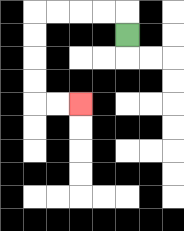{'start': '[5, 1]', 'end': '[3, 4]', 'path_directions': 'U,L,L,L,L,D,D,D,D,R,R', 'path_coordinates': '[[5, 1], [5, 0], [4, 0], [3, 0], [2, 0], [1, 0], [1, 1], [1, 2], [1, 3], [1, 4], [2, 4], [3, 4]]'}